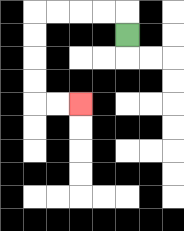{'start': '[5, 1]', 'end': '[3, 4]', 'path_directions': 'U,L,L,L,L,D,D,D,D,R,R', 'path_coordinates': '[[5, 1], [5, 0], [4, 0], [3, 0], [2, 0], [1, 0], [1, 1], [1, 2], [1, 3], [1, 4], [2, 4], [3, 4]]'}